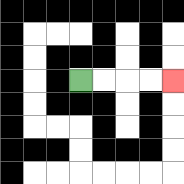{'start': '[3, 3]', 'end': '[7, 3]', 'path_directions': 'R,R,R,R', 'path_coordinates': '[[3, 3], [4, 3], [5, 3], [6, 3], [7, 3]]'}